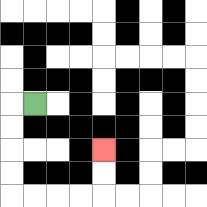{'start': '[1, 4]', 'end': '[4, 6]', 'path_directions': 'L,D,D,D,D,R,R,R,R,U,U', 'path_coordinates': '[[1, 4], [0, 4], [0, 5], [0, 6], [0, 7], [0, 8], [1, 8], [2, 8], [3, 8], [4, 8], [4, 7], [4, 6]]'}